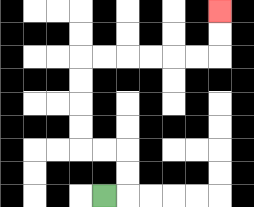{'start': '[4, 8]', 'end': '[9, 0]', 'path_directions': 'R,U,U,L,L,U,U,U,U,R,R,R,R,R,R,U,U', 'path_coordinates': '[[4, 8], [5, 8], [5, 7], [5, 6], [4, 6], [3, 6], [3, 5], [3, 4], [3, 3], [3, 2], [4, 2], [5, 2], [6, 2], [7, 2], [8, 2], [9, 2], [9, 1], [9, 0]]'}